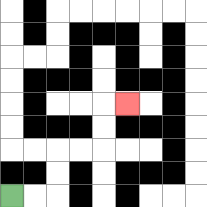{'start': '[0, 8]', 'end': '[5, 4]', 'path_directions': 'R,R,U,U,R,R,U,U,R', 'path_coordinates': '[[0, 8], [1, 8], [2, 8], [2, 7], [2, 6], [3, 6], [4, 6], [4, 5], [4, 4], [5, 4]]'}